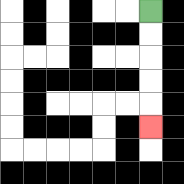{'start': '[6, 0]', 'end': '[6, 5]', 'path_directions': 'D,D,D,D,D', 'path_coordinates': '[[6, 0], [6, 1], [6, 2], [6, 3], [6, 4], [6, 5]]'}